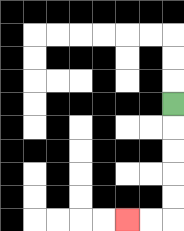{'start': '[7, 4]', 'end': '[5, 9]', 'path_directions': 'D,D,D,D,D,L,L', 'path_coordinates': '[[7, 4], [7, 5], [7, 6], [7, 7], [7, 8], [7, 9], [6, 9], [5, 9]]'}